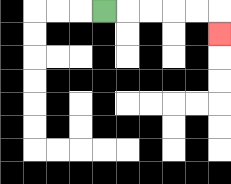{'start': '[4, 0]', 'end': '[9, 1]', 'path_directions': 'R,R,R,R,R,D', 'path_coordinates': '[[4, 0], [5, 0], [6, 0], [7, 0], [8, 0], [9, 0], [9, 1]]'}